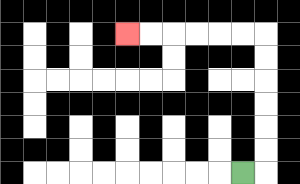{'start': '[10, 7]', 'end': '[5, 1]', 'path_directions': 'R,U,U,U,U,U,U,L,L,L,L,L,L', 'path_coordinates': '[[10, 7], [11, 7], [11, 6], [11, 5], [11, 4], [11, 3], [11, 2], [11, 1], [10, 1], [9, 1], [8, 1], [7, 1], [6, 1], [5, 1]]'}